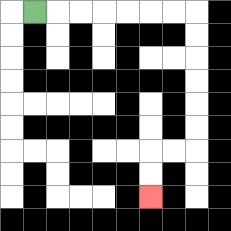{'start': '[1, 0]', 'end': '[6, 8]', 'path_directions': 'R,R,R,R,R,R,R,D,D,D,D,D,D,L,L,D,D', 'path_coordinates': '[[1, 0], [2, 0], [3, 0], [4, 0], [5, 0], [6, 0], [7, 0], [8, 0], [8, 1], [8, 2], [8, 3], [8, 4], [8, 5], [8, 6], [7, 6], [6, 6], [6, 7], [6, 8]]'}